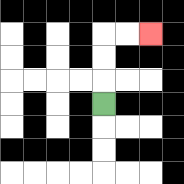{'start': '[4, 4]', 'end': '[6, 1]', 'path_directions': 'U,U,U,R,R', 'path_coordinates': '[[4, 4], [4, 3], [4, 2], [4, 1], [5, 1], [6, 1]]'}